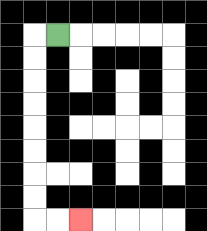{'start': '[2, 1]', 'end': '[3, 9]', 'path_directions': 'L,D,D,D,D,D,D,D,D,R,R', 'path_coordinates': '[[2, 1], [1, 1], [1, 2], [1, 3], [1, 4], [1, 5], [1, 6], [1, 7], [1, 8], [1, 9], [2, 9], [3, 9]]'}